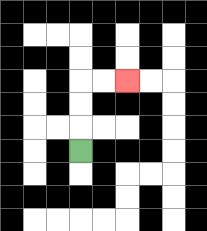{'start': '[3, 6]', 'end': '[5, 3]', 'path_directions': 'U,U,U,R,R', 'path_coordinates': '[[3, 6], [3, 5], [3, 4], [3, 3], [4, 3], [5, 3]]'}